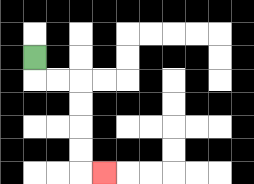{'start': '[1, 2]', 'end': '[4, 7]', 'path_directions': 'D,R,R,D,D,D,D,R', 'path_coordinates': '[[1, 2], [1, 3], [2, 3], [3, 3], [3, 4], [3, 5], [3, 6], [3, 7], [4, 7]]'}